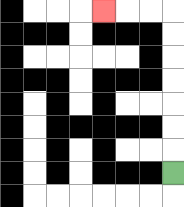{'start': '[7, 7]', 'end': '[4, 0]', 'path_directions': 'U,U,U,U,U,U,U,L,L,L', 'path_coordinates': '[[7, 7], [7, 6], [7, 5], [7, 4], [7, 3], [7, 2], [7, 1], [7, 0], [6, 0], [5, 0], [4, 0]]'}